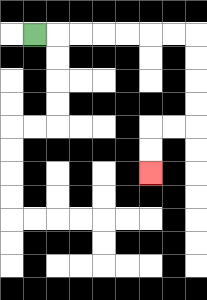{'start': '[1, 1]', 'end': '[6, 7]', 'path_directions': 'R,R,R,R,R,R,R,D,D,D,D,L,L,D,D', 'path_coordinates': '[[1, 1], [2, 1], [3, 1], [4, 1], [5, 1], [6, 1], [7, 1], [8, 1], [8, 2], [8, 3], [8, 4], [8, 5], [7, 5], [6, 5], [6, 6], [6, 7]]'}